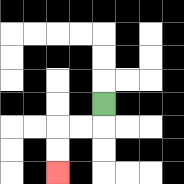{'start': '[4, 4]', 'end': '[2, 7]', 'path_directions': 'D,L,L,D,D', 'path_coordinates': '[[4, 4], [4, 5], [3, 5], [2, 5], [2, 6], [2, 7]]'}